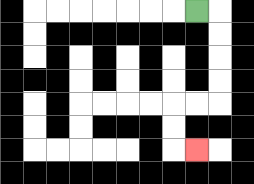{'start': '[8, 0]', 'end': '[8, 6]', 'path_directions': 'R,D,D,D,D,L,L,D,D,R', 'path_coordinates': '[[8, 0], [9, 0], [9, 1], [9, 2], [9, 3], [9, 4], [8, 4], [7, 4], [7, 5], [7, 6], [8, 6]]'}